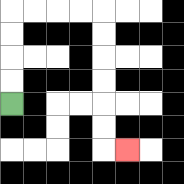{'start': '[0, 4]', 'end': '[5, 6]', 'path_directions': 'U,U,U,U,R,R,R,R,D,D,D,D,D,D,R', 'path_coordinates': '[[0, 4], [0, 3], [0, 2], [0, 1], [0, 0], [1, 0], [2, 0], [3, 0], [4, 0], [4, 1], [4, 2], [4, 3], [4, 4], [4, 5], [4, 6], [5, 6]]'}